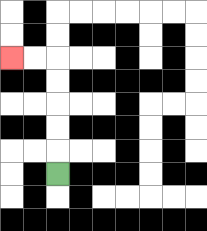{'start': '[2, 7]', 'end': '[0, 2]', 'path_directions': 'U,U,U,U,U,L,L', 'path_coordinates': '[[2, 7], [2, 6], [2, 5], [2, 4], [2, 3], [2, 2], [1, 2], [0, 2]]'}